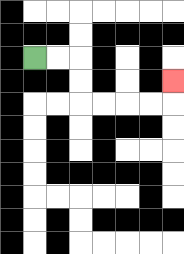{'start': '[1, 2]', 'end': '[7, 3]', 'path_directions': 'R,R,D,D,R,R,R,R,U', 'path_coordinates': '[[1, 2], [2, 2], [3, 2], [3, 3], [3, 4], [4, 4], [5, 4], [6, 4], [7, 4], [7, 3]]'}